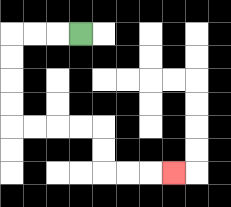{'start': '[3, 1]', 'end': '[7, 7]', 'path_directions': 'L,L,L,D,D,D,D,R,R,R,R,D,D,R,R,R', 'path_coordinates': '[[3, 1], [2, 1], [1, 1], [0, 1], [0, 2], [0, 3], [0, 4], [0, 5], [1, 5], [2, 5], [3, 5], [4, 5], [4, 6], [4, 7], [5, 7], [6, 7], [7, 7]]'}